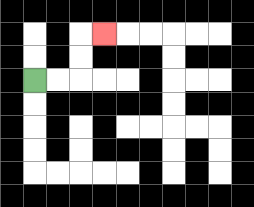{'start': '[1, 3]', 'end': '[4, 1]', 'path_directions': 'R,R,U,U,R', 'path_coordinates': '[[1, 3], [2, 3], [3, 3], [3, 2], [3, 1], [4, 1]]'}